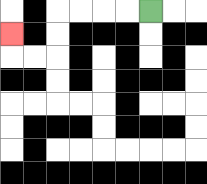{'start': '[6, 0]', 'end': '[0, 1]', 'path_directions': 'L,L,L,L,D,D,L,L,U', 'path_coordinates': '[[6, 0], [5, 0], [4, 0], [3, 0], [2, 0], [2, 1], [2, 2], [1, 2], [0, 2], [0, 1]]'}